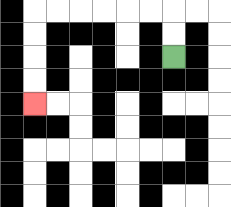{'start': '[7, 2]', 'end': '[1, 4]', 'path_directions': 'U,U,L,L,L,L,L,L,D,D,D,D', 'path_coordinates': '[[7, 2], [7, 1], [7, 0], [6, 0], [5, 0], [4, 0], [3, 0], [2, 0], [1, 0], [1, 1], [1, 2], [1, 3], [1, 4]]'}